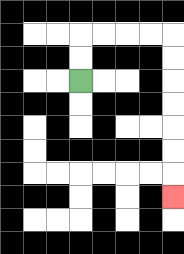{'start': '[3, 3]', 'end': '[7, 8]', 'path_directions': 'U,U,R,R,R,R,D,D,D,D,D,D,D', 'path_coordinates': '[[3, 3], [3, 2], [3, 1], [4, 1], [5, 1], [6, 1], [7, 1], [7, 2], [7, 3], [7, 4], [7, 5], [7, 6], [7, 7], [7, 8]]'}